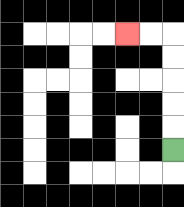{'start': '[7, 6]', 'end': '[5, 1]', 'path_directions': 'U,U,U,U,U,L,L', 'path_coordinates': '[[7, 6], [7, 5], [7, 4], [7, 3], [7, 2], [7, 1], [6, 1], [5, 1]]'}